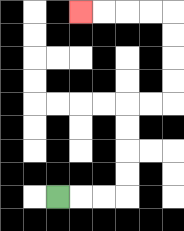{'start': '[2, 8]', 'end': '[3, 0]', 'path_directions': 'R,R,R,U,U,U,U,R,R,U,U,U,U,L,L,L,L', 'path_coordinates': '[[2, 8], [3, 8], [4, 8], [5, 8], [5, 7], [5, 6], [5, 5], [5, 4], [6, 4], [7, 4], [7, 3], [7, 2], [7, 1], [7, 0], [6, 0], [5, 0], [4, 0], [3, 0]]'}